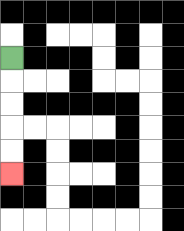{'start': '[0, 2]', 'end': '[0, 7]', 'path_directions': 'D,D,D,D,D', 'path_coordinates': '[[0, 2], [0, 3], [0, 4], [0, 5], [0, 6], [0, 7]]'}